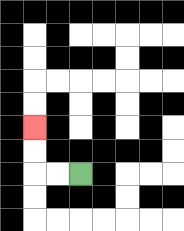{'start': '[3, 7]', 'end': '[1, 5]', 'path_directions': 'L,L,U,U', 'path_coordinates': '[[3, 7], [2, 7], [1, 7], [1, 6], [1, 5]]'}